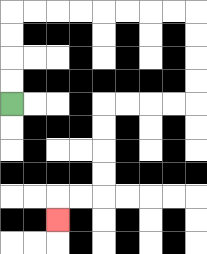{'start': '[0, 4]', 'end': '[2, 9]', 'path_directions': 'U,U,U,U,R,R,R,R,R,R,R,R,D,D,D,D,L,L,L,L,D,D,D,D,L,L,D', 'path_coordinates': '[[0, 4], [0, 3], [0, 2], [0, 1], [0, 0], [1, 0], [2, 0], [3, 0], [4, 0], [5, 0], [6, 0], [7, 0], [8, 0], [8, 1], [8, 2], [8, 3], [8, 4], [7, 4], [6, 4], [5, 4], [4, 4], [4, 5], [4, 6], [4, 7], [4, 8], [3, 8], [2, 8], [2, 9]]'}